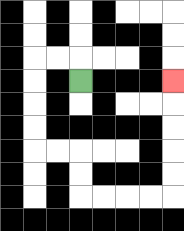{'start': '[3, 3]', 'end': '[7, 3]', 'path_directions': 'U,L,L,D,D,D,D,R,R,D,D,R,R,R,R,U,U,U,U,U', 'path_coordinates': '[[3, 3], [3, 2], [2, 2], [1, 2], [1, 3], [1, 4], [1, 5], [1, 6], [2, 6], [3, 6], [3, 7], [3, 8], [4, 8], [5, 8], [6, 8], [7, 8], [7, 7], [7, 6], [7, 5], [7, 4], [7, 3]]'}